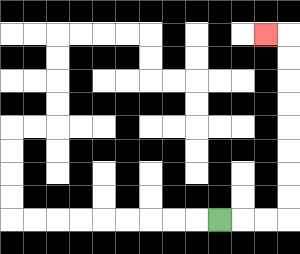{'start': '[9, 9]', 'end': '[11, 1]', 'path_directions': 'R,R,R,U,U,U,U,U,U,U,U,L', 'path_coordinates': '[[9, 9], [10, 9], [11, 9], [12, 9], [12, 8], [12, 7], [12, 6], [12, 5], [12, 4], [12, 3], [12, 2], [12, 1], [11, 1]]'}